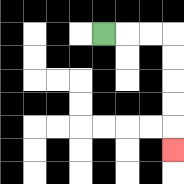{'start': '[4, 1]', 'end': '[7, 6]', 'path_directions': 'R,R,R,D,D,D,D,D', 'path_coordinates': '[[4, 1], [5, 1], [6, 1], [7, 1], [7, 2], [7, 3], [7, 4], [7, 5], [7, 6]]'}